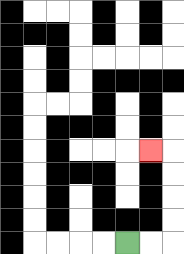{'start': '[5, 10]', 'end': '[6, 6]', 'path_directions': 'R,R,U,U,U,U,L', 'path_coordinates': '[[5, 10], [6, 10], [7, 10], [7, 9], [7, 8], [7, 7], [7, 6], [6, 6]]'}